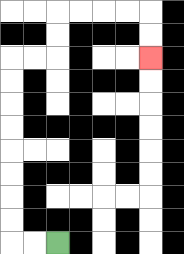{'start': '[2, 10]', 'end': '[6, 2]', 'path_directions': 'L,L,U,U,U,U,U,U,U,U,R,R,U,U,R,R,R,R,D,D', 'path_coordinates': '[[2, 10], [1, 10], [0, 10], [0, 9], [0, 8], [0, 7], [0, 6], [0, 5], [0, 4], [0, 3], [0, 2], [1, 2], [2, 2], [2, 1], [2, 0], [3, 0], [4, 0], [5, 0], [6, 0], [6, 1], [6, 2]]'}